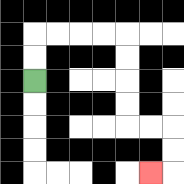{'start': '[1, 3]', 'end': '[6, 7]', 'path_directions': 'U,U,R,R,R,R,D,D,D,D,R,R,D,D,L', 'path_coordinates': '[[1, 3], [1, 2], [1, 1], [2, 1], [3, 1], [4, 1], [5, 1], [5, 2], [5, 3], [5, 4], [5, 5], [6, 5], [7, 5], [7, 6], [7, 7], [6, 7]]'}